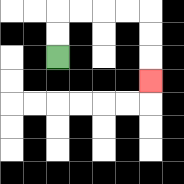{'start': '[2, 2]', 'end': '[6, 3]', 'path_directions': 'U,U,R,R,R,R,D,D,D', 'path_coordinates': '[[2, 2], [2, 1], [2, 0], [3, 0], [4, 0], [5, 0], [6, 0], [6, 1], [6, 2], [6, 3]]'}